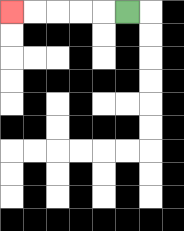{'start': '[5, 0]', 'end': '[0, 0]', 'path_directions': 'L,L,L,L,L', 'path_coordinates': '[[5, 0], [4, 0], [3, 0], [2, 0], [1, 0], [0, 0]]'}